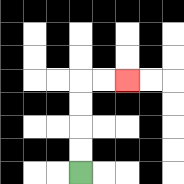{'start': '[3, 7]', 'end': '[5, 3]', 'path_directions': 'U,U,U,U,R,R', 'path_coordinates': '[[3, 7], [3, 6], [3, 5], [3, 4], [3, 3], [4, 3], [5, 3]]'}